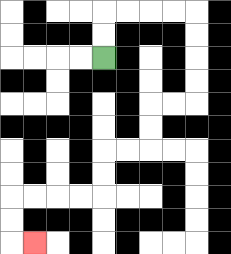{'start': '[4, 2]', 'end': '[1, 10]', 'path_directions': 'U,U,R,R,R,R,D,D,D,D,L,L,D,D,L,L,D,D,L,L,L,L,D,D,R', 'path_coordinates': '[[4, 2], [4, 1], [4, 0], [5, 0], [6, 0], [7, 0], [8, 0], [8, 1], [8, 2], [8, 3], [8, 4], [7, 4], [6, 4], [6, 5], [6, 6], [5, 6], [4, 6], [4, 7], [4, 8], [3, 8], [2, 8], [1, 8], [0, 8], [0, 9], [0, 10], [1, 10]]'}